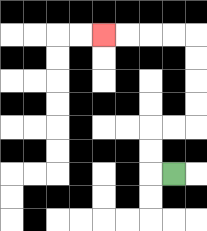{'start': '[7, 7]', 'end': '[4, 1]', 'path_directions': 'L,U,U,R,R,U,U,U,U,L,L,L,L', 'path_coordinates': '[[7, 7], [6, 7], [6, 6], [6, 5], [7, 5], [8, 5], [8, 4], [8, 3], [8, 2], [8, 1], [7, 1], [6, 1], [5, 1], [4, 1]]'}